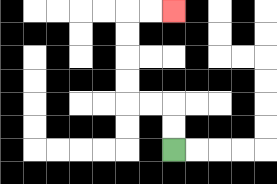{'start': '[7, 6]', 'end': '[7, 0]', 'path_directions': 'U,U,L,L,U,U,U,U,R,R', 'path_coordinates': '[[7, 6], [7, 5], [7, 4], [6, 4], [5, 4], [5, 3], [5, 2], [5, 1], [5, 0], [6, 0], [7, 0]]'}